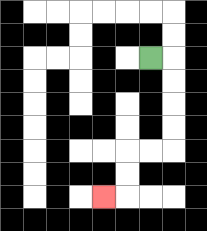{'start': '[6, 2]', 'end': '[4, 8]', 'path_directions': 'R,D,D,D,D,L,L,D,D,L', 'path_coordinates': '[[6, 2], [7, 2], [7, 3], [7, 4], [7, 5], [7, 6], [6, 6], [5, 6], [5, 7], [5, 8], [4, 8]]'}